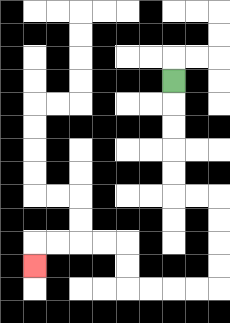{'start': '[7, 3]', 'end': '[1, 11]', 'path_directions': 'D,D,D,D,D,R,R,D,D,D,D,L,L,L,L,U,U,L,L,L,L,D', 'path_coordinates': '[[7, 3], [7, 4], [7, 5], [7, 6], [7, 7], [7, 8], [8, 8], [9, 8], [9, 9], [9, 10], [9, 11], [9, 12], [8, 12], [7, 12], [6, 12], [5, 12], [5, 11], [5, 10], [4, 10], [3, 10], [2, 10], [1, 10], [1, 11]]'}